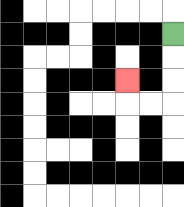{'start': '[7, 1]', 'end': '[5, 3]', 'path_directions': 'D,D,D,L,L,U', 'path_coordinates': '[[7, 1], [7, 2], [7, 3], [7, 4], [6, 4], [5, 4], [5, 3]]'}